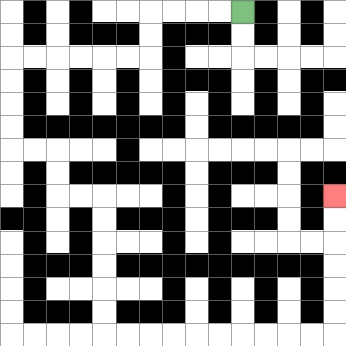{'start': '[10, 0]', 'end': '[14, 8]', 'path_directions': 'L,L,L,L,D,D,L,L,L,L,L,L,D,D,D,D,R,R,D,D,R,R,D,D,D,D,D,D,R,R,R,R,R,R,R,R,R,R,U,U,U,U,U,U', 'path_coordinates': '[[10, 0], [9, 0], [8, 0], [7, 0], [6, 0], [6, 1], [6, 2], [5, 2], [4, 2], [3, 2], [2, 2], [1, 2], [0, 2], [0, 3], [0, 4], [0, 5], [0, 6], [1, 6], [2, 6], [2, 7], [2, 8], [3, 8], [4, 8], [4, 9], [4, 10], [4, 11], [4, 12], [4, 13], [4, 14], [5, 14], [6, 14], [7, 14], [8, 14], [9, 14], [10, 14], [11, 14], [12, 14], [13, 14], [14, 14], [14, 13], [14, 12], [14, 11], [14, 10], [14, 9], [14, 8]]'}